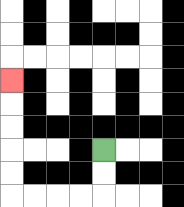{'start': '[4, 6]', 'end': '[0, 3]', 'path_directions': 'D,D,L,L,L,L,U,U,U,U,U', 'path_coordinates': '[[4, 6], [4, 7], [4, 8], [3, 8], [2, 8], [1, 8], [0, 8], [0, 7], [0, 6], [0, 5], [0, 4], [0, 3]]'}